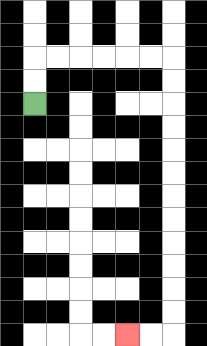{'start': '[1, 4]', 'end': '[5, 14]', 'path_directions': 'U,U,R,R,R,R,R,R,D,D,D,D,D,D,D,D,D,D,D,D,L,L', 'path_coordinates': '[[1, 4], [1, 3], [1, 2], [2, 2], [3, 2], [4, 2], [5, 2], [6, 2], [7, 2], [7, 3], [7, 4], [7, 5], [7, 6], [7, 7], [7, 8], [7, 9], [7, 10], [7, 11], [7, 12], [7, 13], [7, 14], [6, 14], [5, 14]]'}